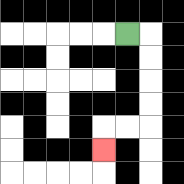{'start': '[5, 1]', 'end': '[4, 6]', 'path_directions': 'R,D,D,D,D,L,L,D', 'path_coordinates': '[[5, 1], [6, 1], [6, 2], [6, 3], [6, 4], [6, 5], [5, 5], [4, 5], [4, 6]]'}